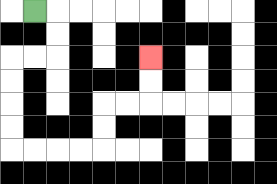{'start': '[1, 0]', 'end': '[6, 2]', 'path_directions': 'R,D,D,L,L,D,D,D,D,R,R,R,R,U,U,R,R,U,U', 'path_coordinates': '[[1, 0], [2, 0], [2, 1], [2, 2], [1, 2], [0, 2], [0, 3], [0, 4], [0, 5], [0, 6], [1, 6], [2, 6], [3, 6], [4, 6], [4, 5], [4, 4], [5, 4], [6, 4], [6, 3], [6, 2]]'}